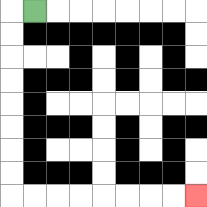{'start': '[1, 0]', 'end': '[8, 8]', 'path_directions': 'L,D,D,D,D,D,D,D,D,R,R,R,R,R,R,R,R', 'path_coordinates': '[[1, 0], [0, 0], [0, 1], [0, 2], [0, 3], [0, 4], [0, 5], [0, 6], [0, 7], [0, 8], [1, 8], [2, 8], [3, 8], [4, 8], [5, 8], [6, 8], [7, 8], [8, 8]]'}